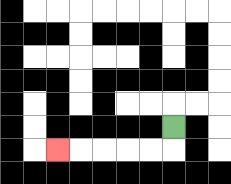{'start': '[7, 5]', 'end': '[2, 6]', 'path_directions': 'D,L,L,L,L,L', 'path_coordinates': '[[7, 5], [7, 6], [6, 6], [5, 6], [4, 6], [3, 6], [2, 6]]'}